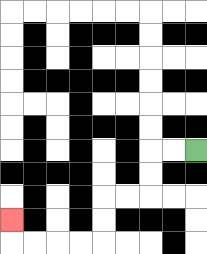{'start': '[8, 6]', 'end': '[0, 9]', 'path_directions': 'L,L,D,D,L,L,D,D,L,L,L,L,U', 'path_coordinates': '[[8, 6], [7, 6], [6, 6], [6, 7], [6, 8], [5, 8], [4, 8], [4, 9], [4, 10], [3, 10], [2, 10], [1, 10], [0, 10], [0, 9]]'}